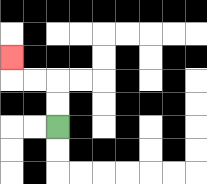{'start': '[2, 5]', 'end': '[0, 2]', 'path_directions': 'U,U,L,L,U', 'path_coordinates': '[[2, 5], [2, 4], [2, 3], [1, 3], [0, 3], [0, 2]]'}